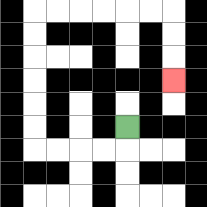{'start': '[5, 5]', 'end': '[7, 3]', 'path_directions': 'D,L,L,L,L,U,U,U,U,U,U,R,R,R,R,R,R,D,D,D', 'path_coordinates': '[[5, 5], [5, 6], [4, 6], [3, 6], [2, 6], [1, 6], [1, 5], [1, 4], [1, 3], [1, 2], [1, 1], [1, 0], [2, 0], [3, 0], [4, 0], [5, 0], [6, 0], [7, 0], [7, 1], [7, 2], [7, 3]]'}